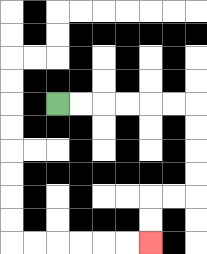{'start': '[2, 4]', 'end': '[6, 10]', 'path_directions': 'R,R,R,R,R,R,D,D,D,D,L,L,D,D', 'path_coordinates': '[[2, 4], [3, 4], [4, 4], [5, 4], [6, 4], [7, 4], [8, 4], [8, 5], [8, 6], [8, 7], [8, 8], [7, 8], [6, 8], [6, 9], [6, 10]]'}